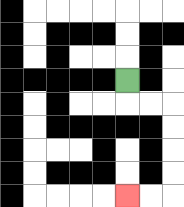{'start': '[5, 3]', 'end': '[5, 8]', 'path_directions': 'D,R,R,D,D,D,D,L,L', 'path_coordinates': '[[5, 3], [5, 4], [6, 4], [7, 4], [7, 5], [7, 6], [7, 7], [7, 8], [6, 8], [5, 8]]'}